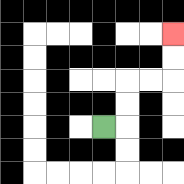{'start': '[4, 5]', 'end': '[7, 1]', 'path_directions': 'R,U,U,R,R,U,U', 'path_coordinates': '[[4, 5], [5, 5], [5, 4], [5, 3], [6, 3], [7, 3], [7, 2], [7, 1]]'}